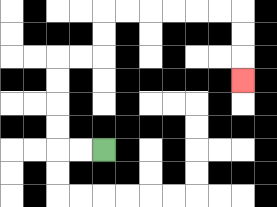{'start': '[4, 6]', 'end': '[10, 3]', 'path_directions': 'L,L,U,U,U,U,R,R,U,U,R,R,R,R,R,R,D,D,D', 'path_coordinates': '[[4, 6], [3, 6], [2, 6], [2, 5], [2, 4], [2, 3], [2, 2], [3, 2], [4, 2], [4, 1], [4, 0], [5, 0], [6, 0], [7, 0], [8, 0], [9, 0], [10, 0], [10, 1], [10, 2], [10, 3]]'}